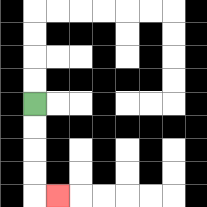{'start': '[1, 4]', 'end': '[2, 8]', 'path_directions': 'D,D,D,D,R', 'path_coordinates': '[[1, 4], [1, 5], [1, 6], [1, 7], [1, 8], [2, 8]]'}